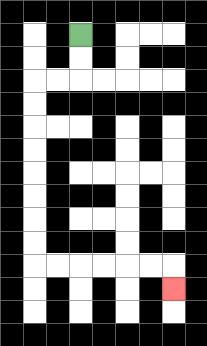{'start': '[3, 1]', 'end': '[7, 12]', 'path_directions': 'D,D,L,L,D,D,D,D,D,D,D,D,R,R,R,R,R,R,D', 'path_coordinates': '[[3, 1], [3, 2], [3, 3], [2, 3], [1, 3], [1, 4], [1, 5], [1, 6], [1, 7], [1, 8], [1, 9], [1, 10], [1, 11], [2, 11], [3, 11], [4, 11], [5, 11], [6, 11], [7, 11], [7, 12]]'}